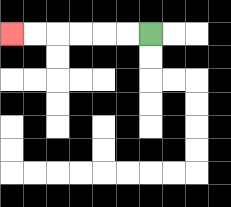{'start': '[6, 1]', 'end': '[0, 1]', 'path_directions': 'L,L,L,L,L,L', 'path_coordinates': '[[6, 1], [5, 1], [4, 1], [3, 1], [2, 1], [1, 1], [0, 1]]'}